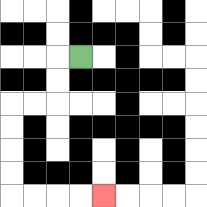{'start': '[3, 2]', 'end': '[4, 8]', 'path_directions': 'L,D,D,L,L,D,D,D,D,R,R,R,R', 'path_coordinates': '[[3, 2], [2, 2], [2, 3], [2, 4], [1, 4], [0, 4], [0, 5], [0, 6], [0, 7], [0, 8], [1, 8], [2, 8], [3, 8], [4, 8]]'}